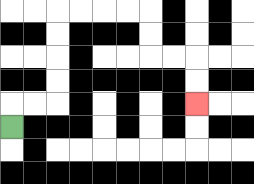{'start': '[0, 5]', 'end': '[8, 4]', 'path_directions': 'U,R,R,U,U,U,U,R,R,R,R,D,D,R,R,D,D', 'path_coordinates': '[[0, 5], [0, 4], [1, 4], [2, 4], [2, 3], [2, 2], [2, 1], [2, 0], [3, 0], [4, 0], [5, 0], [6, 0], [6, 1], [6, 2], [7, 2], [8, 2], [8, 3], [8, 4]]'}